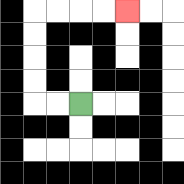{'start': '[3, 4]', 'end': '[5, 0]', 'path_directions': 'L,L,U,U,U,U,R,R,R,R', 'path_coordinates': '[[3, 4], [2, 4], [1, 4], [1, 3], [1, 2], [1, 1], [1, 0], [2, 0], [3, 0], [4, 0], [5, 0]]'}